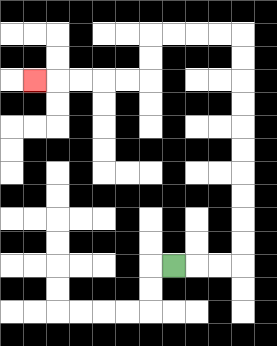{'start': '[7, 11]', 'end': '[1, 3]', 'path_directions': 'R,R,R,U,U,U,U,U,U,U,U,U,U,L,L,L,L,D,D,L,L,L,L,L', 'path_coordinates': '[[7, 11], [8, 11], [9, 11], [10, 11], [10, 10], [10, 9], [10, 8], [10, 7], [10, 6], [10, 5], [10, 4], [10, 3], [10, 2], [10, 1], [9, 1], [8, 1], [7, 1], [6, 1], [6, 2], [6, 3], [5, 3], [4, 3], [3, 3], [2, 3], [1, 3]]'}